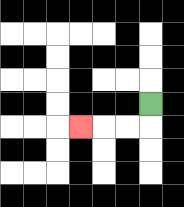{'start': '[6, 4]', 'end': '[3, 5]', 'path_directions': 'D,L,L,L', 'path_coordinates': '[[6, 4], [6, 5], [5, 5], [4, 5], [3, 5]]'}